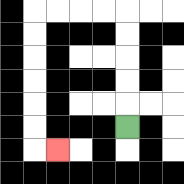{'start': '[5, 5]', 'end': '[2, 6]', 'path_directions': 'U,U,U,U,U,L,L,L,L,D,D,D,D,D,D,R', 'path_coordinates': '[[5, 5], [5, 4], [5, 3], [5, 2], [5, 1], [5, 0], [4, 0], [3, 0], [2, 0], [1, 0], [1, 1], [1, 2], [1, 3], [1, 4], [1, 5], [1, 6], [2, 6]]'}